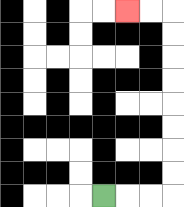{'start': '[4, 8]', 'end': '[5, 0]', 'path_directions': 'R,R,R,U,U,U,U,U,U,U,U,L,L', 'path_coordinates': '[[4, 8], [5, 8], [6, 8], [7, 8], [7, 7], [7, 6], [7, 5], [7, 4], [7, 3], [7, 2], [7, 1], [7, 0], [6, 0], [5, 0]]'}